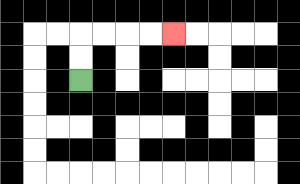{'start': '[3, 3]', 'end': '[7, 1]', 'path_directions': 'U,U,R,R,R,R', 'path_coordinates': '[[3, 3], [3, 2], [3, 1], [4, 1], [5, 1], [6, 1], [7, 1]]'}